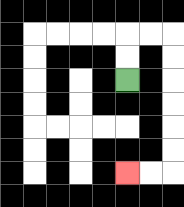{'start': '[5, 3]', 'end': '[5, 7]', 'path_directions': 'U,U,R,R,D,D,D,D,D,D,L,L', 'path_coordinates': '[[5, 3], [5, 2], [5, 1], [6, 1], [7, 1], [7, 2], [7, 3], [7, 4], [7, 5], [7, 6], [7, 7], [6, 7], [5, 7]]'}